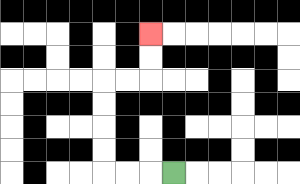{'start': '[7, 7]', 'end': '[6, 1]', 'path_directions': 'L,L,L,U,U,U,U,R,R,U,U', 'path_coordinates': '[[7, 7], [6, 7], [5, 7], [4, 7], [4, 6], [4, 5], [4, 4], [4, 3], [5, 3], [6, 3], [6, 2], [6, 1]]'}